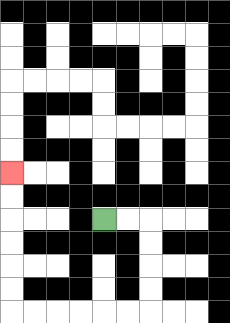{'start': '[4, 9]', 'end': '[0, 7]', 'path_directions': 'R,R,D,D,D,D,L,L,L,L,L,L,U,U,U,U,U,U', 'path_coordinates': '[[4, 9], [5, 9], [6, 9], [6, 10], [6, 11], [6, 12], [6, 13], [5, 13], [4, 13], [3, 13], [2, 13], [1, 13], [0, 13], [0, 12], [0, 11], [0, 10], [0, 9], [0, 8], [0, 7]]'}